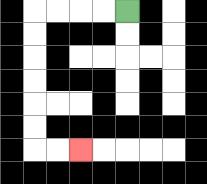{'start': '[5, 0]', 'end': '[3, 6]', 'path_directions': 'L,L,L,L,D,D,D,D,D,D,R,R', 'path_coordinates': '[[5, 0], [4, 0], [3, 0], [2, 0], [1, 0], [1, 1], [1, 2], [1, 3], [1, 4], [1, 5], [1, 6], [2, 6], [3, 6]]'}